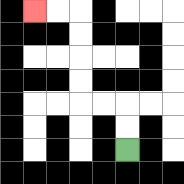{'start': '[5, 6]', 'end': '[1, 0]', 'path_directions': 'U,U,L,L,U,U,U,U,L,L', 'path_coordinates': '[[5, 6], [5, 5], [5, 4], [4, 4], [3, 4], [3, 3], [3, 2], [3, 1], [3, 0], [2, 0], [1, 0]]'}